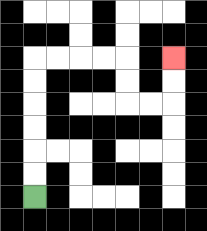{'start': '[1, 8]', 'end': '[7, 2]', 'path_directions': 'U,U,U,U,U,U,R,R,R,R,D,D,R,R,U,U', 'path_coordinates': '[[1, 8], [1, 7], [1, 6], [1, 5], [1, 4], [1, 3], [1, 2], [2, 2], [3, 2], [4, 2], [5, 2], [5, 3], [5, 4], [6, 4], [7, 4], [7, 3], [7, 2]]'}